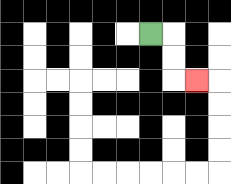{'start': '[6, 1]', 'end': '[8, 3]', 'path_directions': 'R,D,D,R', 'path_coordinates': '[[6, 1], [7, 1], [7, 2], [7, 3], [8, 3]]'}